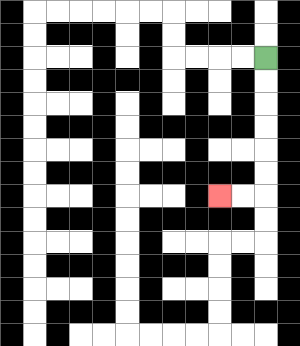{'start': '[11, 2]', 'end': '[9, 8]', 'path_directions': 'D,D,D,D,D,D,L,L', 'path_coordinates': '[[11, 2], [11, 3], [11, 4], [11, 5], [11, 6], [11, 7], [11, 8], [10, 8], [9, 8]]'}